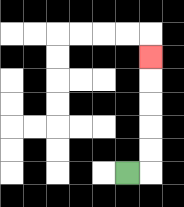{'start': '[5, 7]', 'end': '[6, 2]', 'path_directions': 'R,U,U,U,U,U', 'path_coordinates': '[[5, 7], [6, 7], [6, 6], [6, 5], [6, 4], [6, 3], [6, 2]]'}